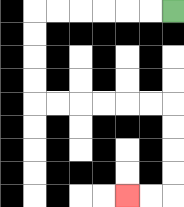{'start': '[7, 0]', 'end': '[5, 8]', 'path_directions': 'L,L,L,L,L,L,D,D,D,D,R,R,R,R,R,R,D,D,D,D,L,L', 'path_coordinates': '[[7, 0], [6, 0], [5, 0], [4, 0], [3, 0], [2, 0], [1, 0], [1, 1], [1, 2], [1, 3], [1, 4], [2, 4], [3, 4], [4, 4], [5, 4], [6, 4], [7, 4], [7, 5], [7, 6], [7, 7], [7, 8], [6, 8], [5, 8]]'}